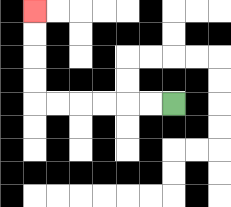{'start': '[7, 4]', 'end': '[1, 0]', 'path_directions': 'L,L,L,L,L,L,U,U,U,U', 'path_coordinates': '[[7, 4], [6, 4], [5, 4], [4, 4], [3, 4], [2, 4], [1, 4], [1, 3], [1, 2], [1, 1], [1, 0]]'}